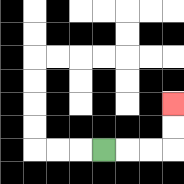{'start': '[4, 6]', 'end': '[7, 4]', 'path_directions': 'R,R,R,U,U', 'path_coordinates': '[[4, 6], [5, 6], [6, 6], [7, 6], [7, 5], [7, 4]]'}